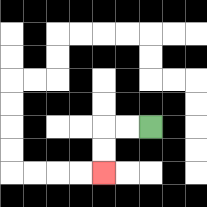{'start': '[6, 5]', 'end': '[4, 7]', 'path_directions': 'L,L,D,D', 'path_coordinates': '[[6, 5], [5, 5], [4, 5], [4, 6], [4, 7]]'}